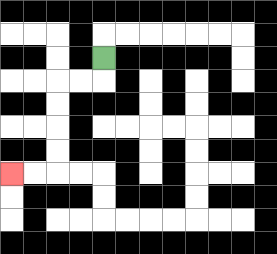{'start': '[4, 2]', 'end': '[0, 7]', 'path_directions': 'D,L,L,D,D,D,D,L,L', 'path_coordinates': '[[4, 2], [4, 3], [3, 3], [2, 3], [2, 4], [2, 5], [2, 6], [2, 7], [1, 7], [0, 7]]'}